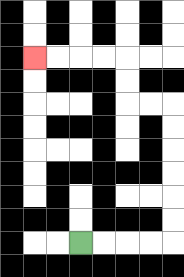{'start': '[3, 10]', 'end': '[1, 2]', 'path_directions': 'R,R,R,R,U,U,U,U,U,U,L,L,U,U,L,L,L,L', 'path_coordinates': '[[3, 10], [4, 10], [5, 10], [6, 10], [7, 10], [7, 9], [7, 8], [7, 7], [7, 6], [7, 5], [7, 4], [6, 4], [5, 4], [5, 3], [5, 2], [4, 2], [3, 2], [2, 2], [1, 2]]'}